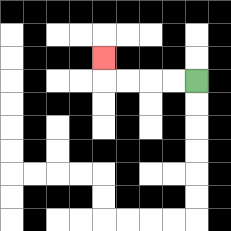{'start': '[8, 3]', 'end': '[4, 2]', 'path_directions': 'L,L,L,L,U', 'path_coordinates': '[[8, 3], [7, 3], [6, 3], [5, 3], [4, 3], [4, 2]]'}